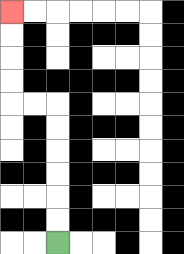{'start': '[2, 10]', 'end': '[0, 0]', 'path_directions': 'U,U,U,U,U,U,L,L,U,U,U,U', 'path_coordinates': '[[2, 10], [2, 9], [2, 8], [2, 7], [2, 6], [2, 5], [2, 4], [1, 4], [0, 4], [0, 3], [0, 2], [0, 1], [0, 0]]'}